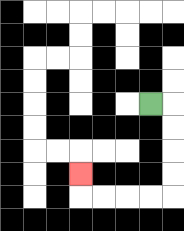{'start': '[6, 4]', 'end': '[3, 7]', 'path_directions': 'R,D,D,D,D,L,L,L,L,U', 'path_coordinates': '[[6, 4], [7, 4], [7, 5], [7, 6], [7, 7], [7, 8], [6, 8], [5, 8], [4, 8], [3, 8], [3, 7]]'}